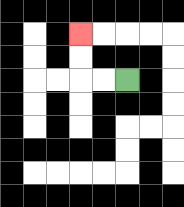{'start': '[5, 3]', 'end': '[3, 1]', 'path_directions': 'L,L,U,U', 'path_coordinates': '[[5, 3], [4, 3], [3, 3], [3, 2], [3, 1]]'}